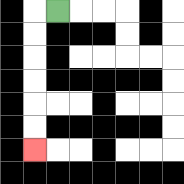{'start': '[2, 0]', 'end': '[1, 6]', 'path_directions': 'L,D,D,D,D,D,D', 'path_coordinates': '[[2, 0], [1, 0], [1, 1], [1, 2], [1, 3], [1, 4], [1, 5], [1, 6]]'}